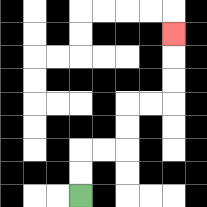{'start': '[3, 8]', 'end': '[7, 1]', 'path_directions': 'U,U,R,R,U,U,R,R,U,U,U', 'path_coordinates': '[[3, 8], [3, 7], [3, 6], [4, 6], [5, 6], [5, 5], [5, 4], [6, 4], [7, 4], [7, 3], [7, 2], [7, 1]]'}